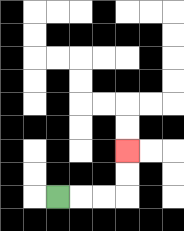{'start': '[2, 8]', 'end': '[5, 6]', 'path_directions': 'R,R,R,U,U', 'path_coordinates': '[[2, 8], [3, 8], [4, 8], [5, 8], [5, 7], [5, 6]]'}